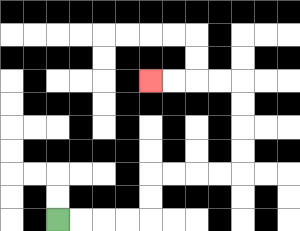{'start': '[2, 9]', 'end': '[6, 3]', 'path_directions': 'R,R,R,R,U,U,R,R,R,R,U,U,U,U,L,L,L,L', 'path_coordinates': '[[2, 9], [3, 9], [4, 9], [5, 9], [6, 9], [6, 8], [6, 7], [7, 7], [8, 7], [9, 7], [10, 7], [10, 6], [10, 5], [10, 4], [10, 3], [9, 3], [8, 3], [7, 3], [6, 3]]'}